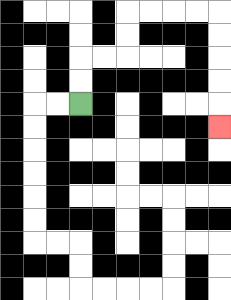{'start': '[3, 4]', 'end': '[9, 5]', 'path_directions': 'U,U,R,R,U,U,R,R,R,R,D,D,D,D,D', 'path_coordinates': '[[3, 4], [3, 3], [3, 2], [4, 2], [5, 2], [5, 1], [5, 0], [6, 0], [7, 0], [8, 0], [9, 0], [9, 1], [9, 2], [9, 3], [9, 4], [9, 5]]'}